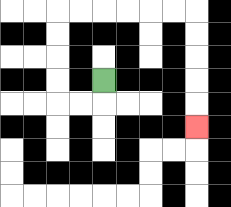{'start': '[4, 3]', 'end': '[8, 5]', 'path_directions': 'D,L,L,U,U,U,U,R,R,R,R,R,R,D,D,D,D,D', 'path_coordinates': '[[4, 3], [4, 4], [3, 4], [2, 4], [2, 3], [2, 2], [2, 1], [2, 0], [3, 0], [4, 0], [5, 0], [6, 0], [7, 0], [8, 0], [8, 1], [8, 2], [8, 3], [8, 4], [8, 5]]'}